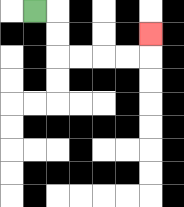{'start': '[1, 0]', 'end': '[6, 1]', 'path_directions': 'R,D,D,R,R,R,R,U', 'path_coordinates': '[[1, 0], [2, 0], [2, 1], [2, 2], [3, 2], [4, 2], [5, 2], [6, 2], [6, 1]]'}